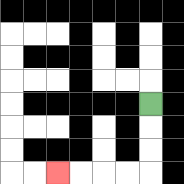{'start': '[6, 4]', 'end': '[2, 7]', 'path_directions': 'D,D,D,L,L,L,L', 'path_coordinates': '[[6, 4], [6, 5], [6, 6], [6, 7], [5, 7], [4, 7], [3, 7], [2, 7]]'}